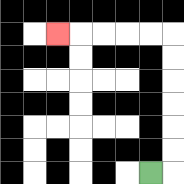{'start': '[6, 7]', 'end': '[2, 1]', 'path_directions': 'R,U,U,U,U,U,U,L,L,L,L,L', 'path_coordinates': '[[6, 7], [7, 7], [7, 6], [7, 5], [7, 4], [7, 3], [7, 2], [7, 1], [6, 1], [5, 1], [4, 1], [3, 1], [2, 1]]'}